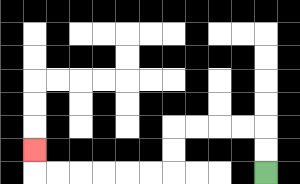{'start': '[11, 7]', 'end': '[1, 6]', 'path_directions': 'U,U,L,L,L,L,D,D,L,L,L,L,L,L,U', 'path_coordinates': '[[11, 7], [11, 6], [11, 5], [10, 5], [9, 5], [8, 5], [7, 5], [7, 6], [7, 7], [6, 7], [5, 7], [4, 7], [3, 7], [2, 7], [1, 7], [1, 6]]'}